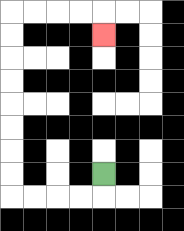{'start': '[4, 7]', 'end': '[4, 1]', 'path_directions': 'D,L,L,L,L,U,U,U,U,U,U,U,U,R,R,R,R,D', 'path_coordinates': '[[4, 7], [4, 8], [3, 8], [2, 8], [1, 8], [0, 8], [0, 7], [0, 6], [0, 5], [0, 4], [0, 3], [0, 2], [0, 1], [0, 0], [1, 0], [2, 0], [3, 0], [4, 0], [4, 1]]'}